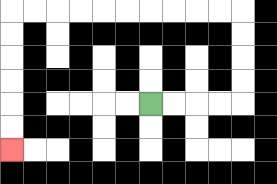{'start': '[6, 4]', 'end': '[0, 6]', 'path_directions': 'R,R,R,R,U,U,U,U,L,L,L,L,L,L,L,L,L,L,D,D,D,D,D,D', 'path_coordinates': '[[6, 4], [7, 4], [8, 4], [9, 4], [10, 4], [10, 3], [10, 2], [10, 1], [10, 0], [9, 0], [8, 0], [7, 0], [6, 0], [5, 0], [4, 0], [3, 0], [2, 0], [1, 0], [0, 0], [0, 1], [0, 2], [0, 3], [0, 4], [0, 5], [0, 6]]'}